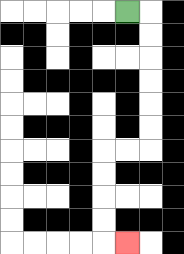{'start': '[5, 0]', 'end': '[5, 10]', 'path_directions': 'R,D,D,D,D,D,D,L,L,D,D,D,D,R', 'path_coordinates': '[[5, 0], [6, 0], [6, 1], [6, 2], [6, 3], [6, 4], [6, 5], [6, 6], [5, 6], [4, 6], [4, 7], [4, 8], [4, 9], [4, 10], [5, 10]]'}